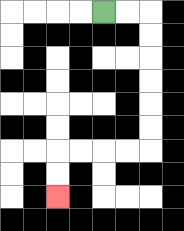{'start': '[4, 0]', 'end': '[2, 8]', 'path_directions': 'R,R,D,D,D,D,D,D,L,L,L,L,D,D', 'path_coordinates': '[[4, 0], [5, 0], [6, 0], [6, 1], [6, 2], [6, 3], [6, 4], [6, 5], [6, 6], [5, 6], [4, 6], [3, 6], [2, 6], [2, 7], [2, 8]]'}